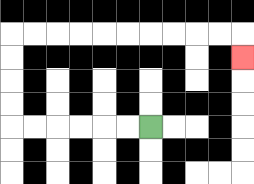{'start': '[6, 5]', 'end': '[10, 2]', 'path_directions': 'L,L,L,L,L,L,U,U,U,U,R,R,R,R,R,R,R,R,R,R,D', 'path_coordinates': '[[6, 5], [5, 5], [4, 5], [3, 5], [2, 5], [1, 5], [0, 5], [0, 4], [0, 3], [0, 2], [0, 1], [1, 1], [2, 1], [3, 1], [4, 1], [5, 1], [6, 1], [7, 1], [8, 1], [9, 1], [10, 1], [10, 2]]'}